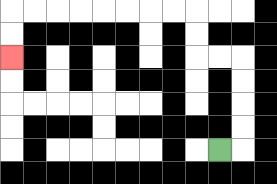{'start': '[9, 6]', 'end': '[0, 2]', 'path_directions': 'R,U,U,U,U,L,L,U,U,L,L,L,L,L,L,L,L,D,D', 'path_coordinates': '[[9, 6], [10, 6], [10, 5], [10, 4], [10, 3], [10, 2], [9, 2], [8, 2], [8, 1], [8, 0], [7, 0], [6, 0], [5, 0], [4, 0], [3, 0], [2, 0], [1, 0], [0, 0], [0, 1], [0, 2]]'}